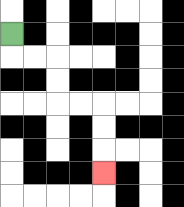{'start': '[0, 1]', 'end': '[4, 7]', 'path_directions': 'D,R,R,D,D,R,R,D,D,D', 'path_coordinates': '[[0, 1], [0, 2], [1, 2], [2, 2], [2, 3], [2, 4], [3, 4], [4, 4], [4, 5], [4, 6], [4, 7]]'}